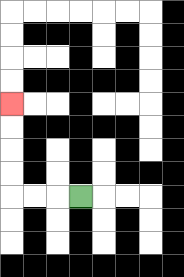{'start': '[3, 8]', 'end': '[0, 4]', 'path_directions': 'L,L,L,U,U,U,U', 'path_coordinates': '[[3, 8], [2, 8], [1, 8], [0, 8], [0, 7], [0, 6], [0, 5], [0, 4]]'}